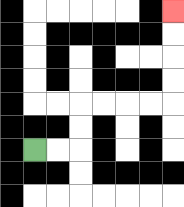{'start': '[1, 6]', 'end': '[7, 0]', 'path_directions': 'R,R,U,U,R,R,R,R,U,U,U,U', 'path_coordinates': '[[1, 6], [2, 6], [3, 6], [3, 5], [3, 4], [4, 4], [5, 4], [6, 4], [7, 4], [7, 3], [7, 2], [7, 1], [7, 0]]'}